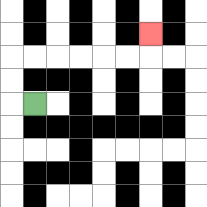{'start': '[1, 4]', 'end': '[6, 1]', 'path_directions': 'L,U,U,R,R,R,R,R,R,U', 'path_coordinates': '[[1, 4], [0, 4], [0, 3], [0, 2], [1, 2], [2, 2], [3, 2], [4, 2], [5, 2], [6, 2], [6, 1]]'}